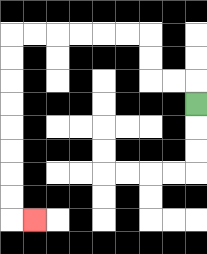{'start': '[8, 4]', 'end': '[1, 9]', 'path_directions': 'U,L,L,U,U,L,L,L,L,L,L,D,D,D,D,D,D,D,D,R', 'path_coordinates': '[[8, 4], [8, 3], [7, 3], [6, 3], [6, 2], [6, 1], [5, 1], [4, 1], [3, 1], [2, 1], [1, 1], [0, 1], [0, 2], [0, 3], [0, 4], [0, 5], [0, 6], [0, 7], [0, 8], [0, 9], [1, 9]]'}